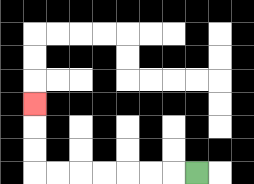{'start': '[8, 7]', 'end': '[1, 4]', 'path_directions': 'L,L,L,L,L,L,L,U,U,U', 'path_coordinates': '[[8, 7], [7, 7], [6, 7], [5, 7], [4, 7], [3, 7], [2, 7], [1, 7], [1, 6], [1, 5], [1, 4]]'}